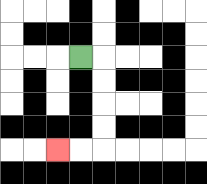{'start': '[3, 2]', 'end': '[2, 6]', 'path_directions': 'R,D,D,D,D,L,L', 'path_coordinates': '[[3, 2], [4, 2], [4, 3], [4, 4], [4, 5], [4, 6], [3, 6], [2, 6]]'}